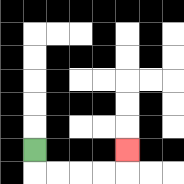{'start': '[1, 6]', 'end': '[5, 6]', 'path_directions': 'D,R,R,R,R,U', 'path_coordinates': '[[1, 6], [1, 7], [2, 7], [3, 7], [4, 7], [5, 7], [5, 6]]'}